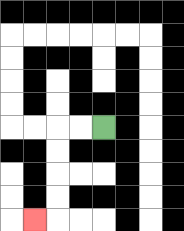{'start': '[4, 5]', 'end': '[1, 9]', 'path_directions': 'L,L,D,D,D,D,L', 'path_coordinates': '[[4, 5], [3, 5], [2, 5], [2, 6], [2, 7], [2, 8], [2, 9], [1, 9]]'}